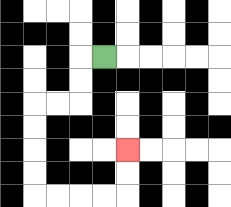{'start': '[4, 2]', 'end': '[5, 6]', 'path_directions': 'L,D,D,L,L,D,D,D,D,R,R,R,R,U,U', 'path_coordinates': '[[4, 2], [3, 2], [3, 3], [3, 4], [2, 4], [1, 4], [1, 5], [1, 6], [1, 7], [1, 8], [2, 8], [3, 8], [4, 8], [5, 8], [5, 7], [5, 6]]'}